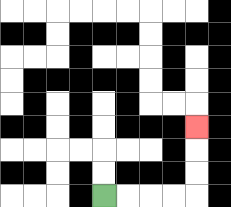{'start': '[4, 8]', 'end': '[8, 5]', 'path_directions': 'R,R,R,R,U,U,U', 'path_coordinates': '[[4, 8], [5, 8], [6, 8], [7, 8], [8, 8], [8, 7], [8, 6], [8, 5]]'}